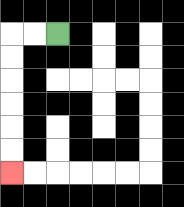{'start': '[2, 1]', 'end': '[0, 7]', 'path_directions': 'L,L,D,D,D,D,D,D', 'path_coordinates': '[[2, 1], [1, 1], [0, 1], [0, 2], [0, 3], [0, 4], [0, 5], [0, 6], [0, 7]]'}